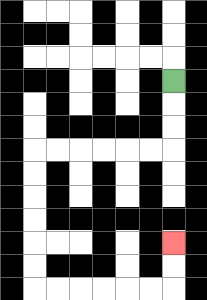{'start': '[7, 3]', 'end': '[7, 10]', 'path_directions': 'D,D,D,L,L,L,L,L,L,D,D,D,D,D,D,R,R,R,R,R,R,U,U', 'path_coordinates': '[[7, 3], [7, 4], [7, 5], [7, 6], [6, 6], [5, 6], [4, 6], [3, 6], [2, 6], [1, 6], [1, 7], [1, 8], [1, 9], [1, 10], [1, 11], [1, 12], [2, 12], [3, 12], [4, 12], [5, 12], [6, 12], [7, 12], [7, 11], [7, 10]]'}